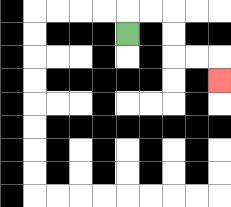{'start': '[5, 1]', 'end': '[9, 3]', 'path_directions': 'U,R,R,D,D,R,R,D', 'path_coordinates': '[[5, 1], [5, 0], [6, 0], [7, 0], [7, 1], [7, 2], [8, 2], [9, 2], [9, 3]]'}